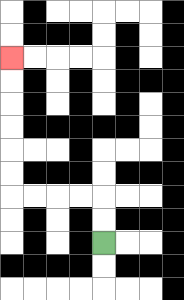{'start': '[4, 10]', 'end': '[0, 2]', 'path_directions': 'U,U,L,L,L,L,U,U,U,U,U,U', 'path_coordinates': '[[4, 10], [4, 9], [4, 8], [3, 8], [2, 8], [1, 8], [0, 8], [0, 7], [0, 6], [0, 5], [0, 4], [0, 3], [0, 2]]'}